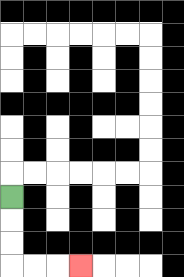{'start': '[0, 8]', 'end': '[3, 11]', 'path_directions': 'D,D,D,R,R,R', 'path_coordinates': '[[0, 8], [0, 9], [0, 10], [0, 11], [1, 11], [2, 11], [3, 11]]'}